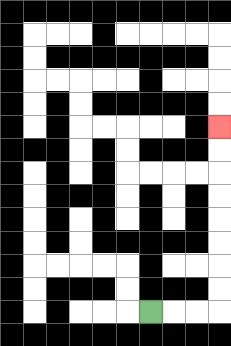{'start': '[6, 13]', 'end': '[9, 5]', 'path_directions': 'R,R,R,U,U,U,U,U,U,U,U', 'path_coordinates': '[[6, 13], [7, 13], [8, 13], [9, 13], [9, 12], [9, 11], [9, 10], [9, 9], [9, 8], [9, 7], [9, 6], [9, 5]]'}